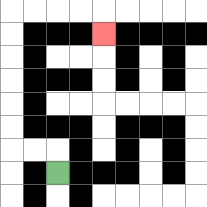{'start': '[2, 7]', 'end': '[4, 1]', 'path_directions': 'U,L,L,U,U,U,U,U,U,R,R,R,R,D', 'path_coordinates': '[[2, 7], [2, 6], [1, 6], [0, 6], [0, 5], [0, 4], [0, 3], [0, 2], [0, 1], [0, 0], [1, 0], [2, 0], [3, 0], [4, 0], [4, 1]]'}